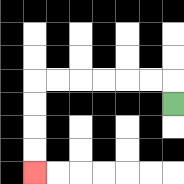{'start': '[7, 4]', 'end': '[1, 7]', 'path_directions': 'U,L,L,L,L,L,L,D,D,D,D', 'path_coordinates': '[[7, 4], [7, 3], [6, 3], [5, 3], [4, 3], [3, 3], [2, 3], [1, 3], [1, 4], [1, 5], [1, 6], [1, 7]]'}